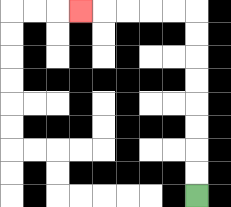{'start': '[8, 8]', 'end': '[3, 0]', 'path_directions': 'U,U,U,U,U,U,U,U,L,L,L,L,L', 'path_coordinates': '[[8, 8], [8, 7], [8, 6], [8, 5], [8, 4], [8, 3], [8, 2], [8, 1], [8, 0], [7, 0], [6, 0], [5, 0], [4, 0], [3, 0]]'}